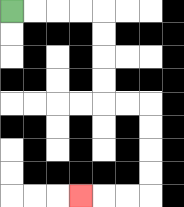{'start': '[0, 0]', 'end': '[3, 8]', 'path_directions': 'R,R,R,R,D,D,D,D,R,R,D,D,D,D,L,L,L', 'path_coordinates': '[[0, 0], [1, 0], [2, 0], [3, 0], [4, 0], [4, 1], [4, 2], [4, 3], [4, 4], [5, 4], [6, 4], [6, 5], [6, 6], [6, 7], [6, 8], [5, 8], [4, 8], [3, 8]]'}